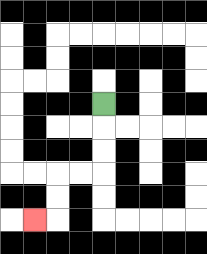{'start': '[4, 4]', 'end': '[1, 9]', 'path_directions': 'D,D,D,L,L,D,D,L', 'path_coordinates': '[[4, 4], [4, 5], [4, 6], [4, 7], [3, 7], [2, 7], [2, 8], [2, 9], [1, 9]]'}